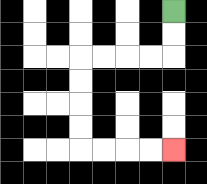{'start': '[7, 0]', 'end': '[7, 6]', 'path_directions': 'D,D,L,L,L,L,D,D,D,D,R,R,R,R', 'path_coordinates': '[[7, 0], [7, 1], [7, 2], [6, 2], [5, 2], [4, 2], [3, 2], [3, 3], [3, 4], [3, 5], [3, 6], [4, 6], [5, 6], [6, 6], [7, 6]]'}